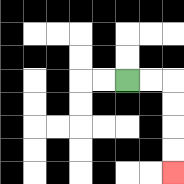{'start': '[5, 3]', 'end': '[7, 7]', 'path_directions': 'R,R,D,D,D,D', 'path_coordinates': '[[5, 3], [6, 3], [7, 3], [7, 4], [7, 5], [7, 6], [7, 7]]'}